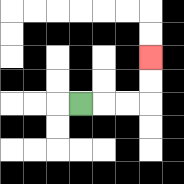{'start': '[3, 4]', 'end': '[6, 2]', 'path_directions': 'R,R,R,U,U', 'path_coordinates': '[[3, 4], [4, 4], [5, 4], [6, 4], [6, 3], [6, 2]]'}